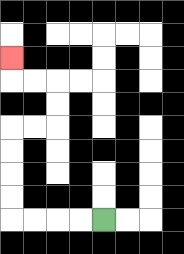{'start': '[4, 9]', 'end': '[0, 2]', 'path_directions': 'L,L,L,L,U,U,U,U,R,R,U,U,L,L,U', 'path_coordinates': '[[4, 9], [3, 9], [2, 9], [1, 9], [0, 9], [0, 8], [0, 7], [0, 6], [0, 5], [1, 5], [2, 5], [2, 4], [2, 3], [1, 3], [0, 3], [0, 2]]'}